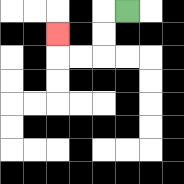{'start': '[5, 0]', 'end': '[2, 1]', 'path_directions': 'L,D,D,L,L,U', 'path_coordinates': '[[5, 0], [4, 0], [4, 1], [4, 2], [3, 2], [2, 2], [2, 1]]'}